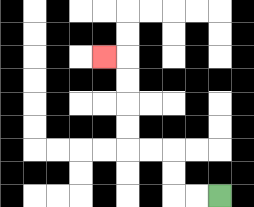{'start': '[9, 8]', 'end': '[4, 2]', 'path_directions': 'L,L,U,U,L,L,U,U,U,U,L', 'path_coordinates': '[[9, 8], [8, 8], [7, 8], [7, 7], [7, 6], [6, 6], [5, 6], [5, 5], [5, 4], [5, 3], [5, 2], [4, 2]]'}